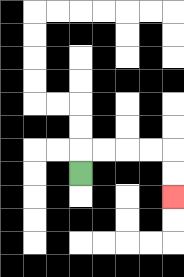{'start': '[3, 7]', 'end': '[7, 8]', 'path_directions': 'U,R,R,R,R,D,D', 'path_coordinates': '[[3, 7], [3, 6], [4, 6], [5, 6], [6, 6], [7, 6], [7, 7], [7, 8]]'}